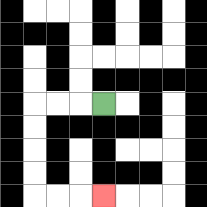{'start': '[4, 4]', 'end': '[4, 8]', 'path_directions': 'L,L,L,D,D,D,D,R,R,R', 'path_coordinates': '[[4, 4], [3, 4], [2, 4], [1, 4], [1, 5], [1, 6], [1, 7], [1, 8], [2, 8], [3, 8], [4, 8]]'}